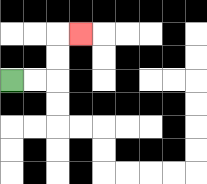{'start': '[0, 3]', 'end': '[3, 1]', 'path_directions': 'R,R,U,U,R', 'path_coordinates': '[[0, 3], [1, 3], [2, 3], [2, 2], [2, 1], [3, 1]]'}